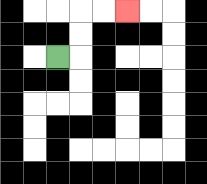{'start': '[2, 2]', 'end': '[5, 0]', 'path_directions': 'R,U,U,R,R', 'path_coordinates': '[[2, 2], [3, 2], [3, 1], [3, 0], [4, 0], [5, 0]]'}